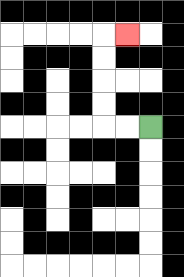{'start': '[6, 5]', 'end': '[5, 1]', 'path_directions': 'L,L,U,U,U,U,R', 'path_coordinates': '[[6, 5], [5, 5], [4, 5], [4, 4], [4, 3], [4, 2], [4, 1], [5, 1]]'}